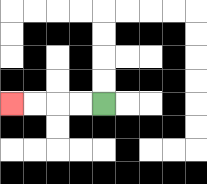{'start': '[4, 4]', 'end': '[0, 4]', 'path_directions': 'L,L,L,L', 'path_coordinates': '[[4, 4], [3, 4], [2, 4], [1, 4], [0, 4]]'}